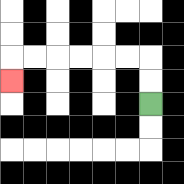{'start': '[6, 4]', 'end': '[0, 3]', 'path_directions': 'U,U,L,L,L,L,L,L,D', 'path_coordinates': '[[6, 4], [6, 3], [6, 2], [5, 2], [4, 2], [3, 2], [2, 2], [1, 2], [0, 2], [0, 3]]'}